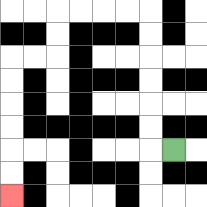{'start': '[7, 6]', 'end': '[0, 8]', 'path_directions': 'L,U,U,U,U,U,U,L,L,L,L,D,D,L,L,D,D,D,D,D,D', 'path_coordinates': '[[7, 6], [6, 6], [6, 5], [6, 4], [6, 3], [6, 2], [6, 1], [6, 0], [5, 0], [4, 0], [3, 0], [2, 0], [2, 1], [2, 2], [1, 2], [0, 2], [0, 3], [0, 4], [0, 5], [0, 6], [0, 7], [0, 8]]'}